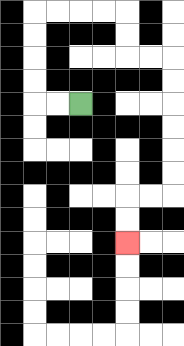{'start': '[3, 4]', 'end': '[5, 10]', 'path_directions': 'L,L,U,U,U,U,R,R,R,R,D,D,R,R,D,D,D,D,D,D,L,L,D,D', 'path_coordinates': '[[3, 4], [2, 4], [1, 4], [1, 3], [1, 2], [1, 1], [1, 0], [2, 0], [3, 0], [4, 0], [5, 0], [5, 1], [5, 2], [6, 2], [7, 2], [7, 3], [7, 4], [7, 5], [7, 6], [7, 7], [7, 8], [6, 8], [5, 8], [5, 9], [5, 10]]'}